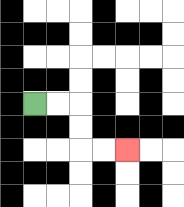{'start': '[1, 4]', 'end': '[5, 6]', 'path_directions': 'R,R,D,D,R,R', 'path_coordinates': '[[1, 4], [2, 4], [3, 4], [3, 5], [3, 6], [4, 6], [5, 6]]'}